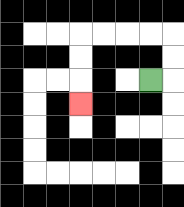{'start': '[6, 3]', 'end': '[3, 4]', 'path_directions': 'R,U,U,L,L,L,L,D,D,D', 'path_coordinates': '[[6, 3], [7, 3], [7, 2], [7, 1], [6, 1], [5, 1], [4, 1], [3, 1], [3, 2], [3, 3], [3, 4]]'}